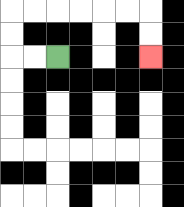{'start': '[2, 2]', 'end': '[6, 2]', 'path_directions': 'L,L,U,U,R,R,R,R,R,R,D,D', 'path_coordinates': '[[2, 2], [1, 2], [0, 2], [0, 1], [0, 0], [1, 0], [2, 0], [3, 0], [4, 0], [5, 0], [6, 0], [6, 1], [6, 2]]'}